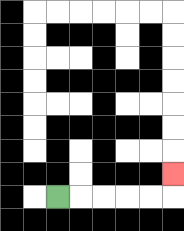{'start': '[2, 8]', 'end': '[7, 7]', 'path_directions': 'R,R,R,R,R,U', 'path_coordinates': '[[2, 8], [3, 8], [4, 8], [5, 8], [6, 8], [7, 8], [7, 7]]'}